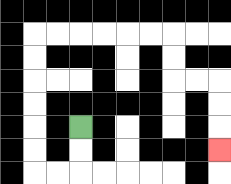{'start': '[3, 5]', 'end': '[9, 6]', 'path_directions': 'D,D,L,L,U,U,U,U,U,U,R,R,R,R,R,R,D,D,R,R,D,D,D', 'path_coordinates': '[[3, 5], [3, 6], [3, 7], [2, 7], [1, 7], [1, 6], [1, 5], [1, 4], [1, 3], [1, 2], [1, 1], [2, 1], [3, 1], [4, 1], [5, 1], [6, 1], [7, 1], [7, 2], [7, 3], [8, 3], [9, 3], [9, 4], [9, 5], [9, 6]]'}